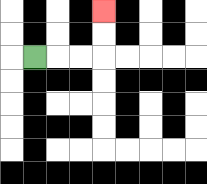{'start': '[1, 2]', 'end': '[4, 0]', 'path_directions': 'R,R,R,U,U', 'path_coordinates': '[[1, 2], [2, 2], [3, 2], [4, 2], [4, 1], [4, 0]]'}